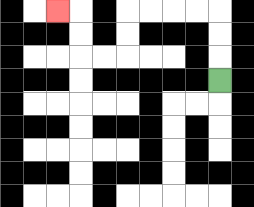{'start': '[9, 3]', 'end': '[2, 0]', 'path_directions': 'U,U,U,L,L,L,L,D,D,L,L,U,U,L', 'path_coordinates': '[[9, 3], [9, 2], [9, 1], [9, 0], [8, 0], [7, 0], [6, 0], [5, 0], [5, 1], [5, 2], [4, 2], [3, 2], [3, 1], [3, 0], [2, 0]]'}